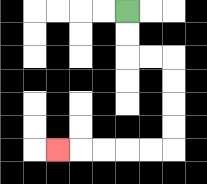{'start': '[5, 0]', 'end': '[2, 6]', 'path_directions': 'D,D,R,R,D,D,D,D,L,L,L,L,L', 'path_coordinates': '[[5, 0], [5, 1], [5, 2], [6, 2], [7, 2], [7, 3], [7, 4], [7, 5], [7, 6], [6, 6], [5, 6], [4, 6], [3, 6], [2, 6]]'}